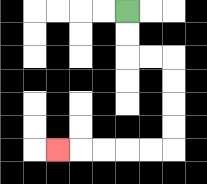{'start': '[5, 0]', 'end': '[2, 6]', 'path_directions': 'D,D,R,R,D,D,D,D,L,L,L,L,L', 'path_coordinates': '[[5, 0], [5, 1], [5, 2], [6, 2], [7, 2], [7, 3], [7, 4], [7, 5], [7, 6], [6, 6], [5, 6], [4, 6], [3, 6], [2, 6]]'}